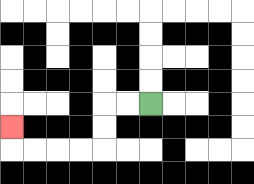{'start': '[6, 4]', 'end': '[0, 5]', 'path_directions': 'L,L,D,D,L,L,L,L,U', 'path_coordinates': '[[6, 4], [5, 4], [4, 4], [4, 5], [4, 6], [3, 6], [2, 6], [1, 6], [0, 6], [0, 5]]'}